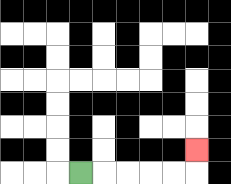{'start': '[3, 7]', 'end': '[8, 6]', 'path_directions': 'R,R,R,R,R,U', 'path_coordinates': '[[3, 7], [4, 7], [5, 7], [6, 7], [7, 7], [8, 7], [8, 6]]'}